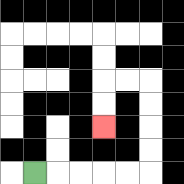{'start': '[1, 7]', 'end': '[4, 5]', 'path_directions': 'R,R,R,R,R,U,U,U,U,L,L,D,D', 'path_coordinates': '[[1, 7], [2, 7], [3, 7], [4, 7], [5, 7], [6, 7], [6, 6], [6, 5], [6, 4], [6, 3], [5, 3], [4, 3], [4, 4], [4, 5]]'}